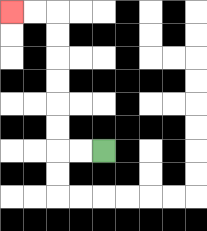{'start': '[4, 6]', 'end': '[0, 0]', 'path_directions': 'L,L,U,U,U,U,U,U,L,L', 'path_coordinates': '[[4, 6], [3, 6], [2, 6], [2, 5], [2, 4], [2, 3], [2, 2], [2, 1], [2, 0], [1, 0], [0, 0]]'}